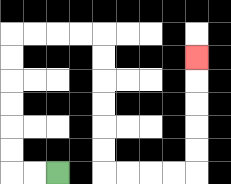{'start': '[2, 7]', 'end': '[8, 2]', 'path_directions': 'L,L,U,U,U,U,U,U,R,R,R,R,D,D,D,D,D,D,R,R,R,R,U,U,U,U,U', 'path_coordinates': '[[2, 7], [1, 7], [0, 7], [0, 6], [0, 5], [0, 4], [0, 3], [0, 2], [0, 1], [1, 1], [2, 1], [3, 1], [4, 1], [4, 2], [4, 3], [4, 4], [4, 5], [4, 6], [4, 7], [5, 7], [6, 7], [7, 7], [8, 7], [8, 6], [8, 5], [8, 4], [8, 3], [8, 2]]'}